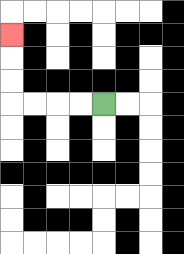{'start': '[4, 4]', 'end': '[0, 1]', 'path_directions': 'L,L,L,L,U,U,U', 'path_coordinates': '[[4, 4], [3, 4], [2, 4], [1, 4], [0, 4], [0, 3], [0, 2], [0, 1]]'}